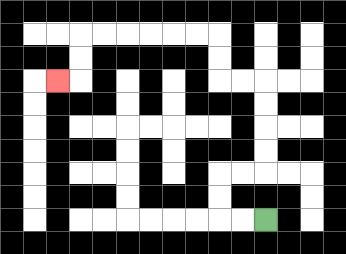{'start': '[11, 9]', 'end': '[2, 3]', 'path_directions': 'L,L,U,U,R,R,U,U,U,U,L,L,U,U,L,L,L,L,L,L,D,D,L', 'path_coordinates': '[[11, 9], [10, 9], [9, 9], [9, 8], [9, 7], [10, 7], [11, 7], [11, 6], [11, 5], [11, 4], [11, 3], [10, 3], [9, 3], [9, 2], [9, 1], [8, 1], [7, 1], [6, 1], [5, 1], [4, 1], [3, 1], [3, 2], [3, 3], [2, 3]]'}